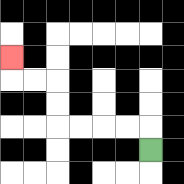{'start': '[6, 6]', 'end': '[0, 2]', 'path_directions': 'U,L,L,L,L,U,U,L,L,U', 'path_coordinates': '[[6, 6], [6, 5], [5, 5], [4, 5], [3, 5], [2, 5], [2, 4], [2, 3], [1, 3], [0, 3], [0, 2]]'}